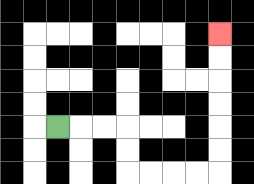{'start': '[2, 5]', 'end': '[9, 1]', 'path_directions': 'R,R,R,D,D,R,R,R,R,U,U,U,U,U,U', 'path_coordinates': '[[2, 5], [3, 5], [4, 5], [5, 5], [5, 6], [5, 7], [6, 7], [7, 7], [8, 7], [9, 7], [9, 6], [9, 5], [9, 4], [9, 3], [9, 2], [9, 1]]'}